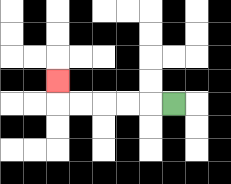{'start': '[7, 4]', 'end': '[2, 3]', 'path_directions': 'L,L,L,L,L,U', 'path_coordinates': '[[7, 4], [6, 4], [5, 4], [4, 4], [3, 4], [2, 4], [2, 3]]'}